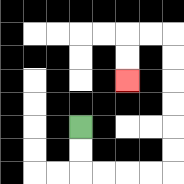{'start': '[3, 5]', 'end': '[5, 3]', 'path_directions': 'D,D,R,R,R,R,U,U,U,U,U,U,L,L,D,D', 'path_coordinates': '[[3, 5], [3, 6], [3, 7], [4, 7], [5, 7], [6, 7], [7, 7], [7, 6], [7, 5], [7, 4], [7, 3], [7, 2], [7, 1], [6, 1], [5, 1], [5, 2], [5, 3]]'}